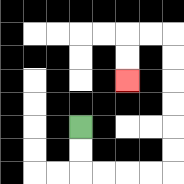{'start': '[3, 5]', 'end': '[5, 3]', 'path_directions': 'D,D,R,R,R,R,U,U,U,U,U,U,L,L,D,D', 'path_coordinates': '[[3, 5], [3, 6], [3, 7], [4, 7], [5, 7], [6, 7], [7, 7], [7, 6], [7, 5], [7, 4], [7, 3], [7, 2], [7, 1], [6, 1], [5, 1], [5, 2], [5, 3]]'}